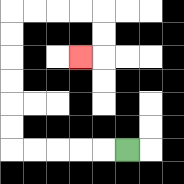{'start': '[5, 6]', 'end': '[3, 2]', 'path_directions': 'L,L,L,L,L,U,U,U,U,U,U,R,R,R,R,D,D,L', 'path_coordinates': '[[5, 6], [4, 6], [3, 6], [2, 6], [1, 6], [0, 6], [0, 5], [0, 4], [0, 3], [0, 2], [0, 1], [0, 0], [1, 0], [2, 0], [3, 0], [4, 0], [4, 1], [4, 2], [3, 2]]'}